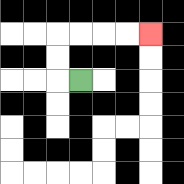{'start': '[3, 3]', 'end': '[6, 1]', 'path_directions': 'L,U,U,R,R,R,R', 'path_coordinates': '[[3, 3], [2, 3], [2, 2], [2, 1], [3, 1], [4, 1], [5, 1], [6, 1]]'}